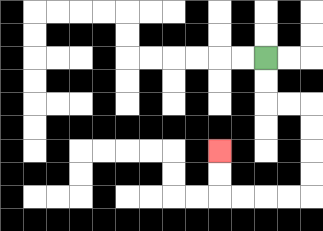{'start': '[11, 2]', 'end': '[9, 6]', 'path_directions': 'D,D,R,R,D,D,D,D,L,L,L,L,U,U', 'path_coordinates': '[[11, 2], [11, 3], [11, 4], [12, 4], [13, 4], [13, 5], [13, 6], [13, 7], [13, 8], [12, 8], [11, 8], [10, 8], [9, 8], [9, 7], [9, 6]]'}